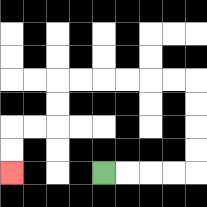{'start': '[4, 7]', 'end': '[0, 7]', 'path_directions': 'R,R,R,R,U,U,U,U,L,L,L,L,L,L,D,D,L,L,D,D', 'path_coordinates': '[[4, 7], [5, 7], [6, 7], [7, 7], [8, 7], [8, 6], [8, 5], [8, 4], [8, 3], [7, 3], [6, 3], [5, 3], [4, 3], [3, 3], [2, 3], [2, 4], [2, 5], [1, 5], [0, 5], [0, 6], [0, 7]]'}